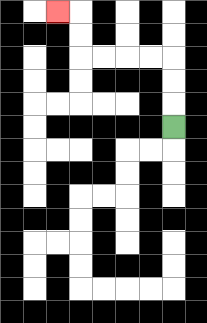{'start': '[7, 5]', 'end': '[2, 0]', 'path_directions': 'U,U,U,L,L,L,L,U,U,L', 'path_coordinates': '[[7, 5], [7, 4], [7, 3], [7, 2], [6, 2], [5, 2], [4, 2], [3, 2], [3, 1], [3, 0], [2, 0]]'}